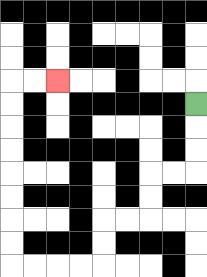{'start': '[8, 4]', 'end': '[2, 3]', 'path_directions': 'D,D,D,L,L,D,D,L,L,D,D,L,L,L,L,U,U,U,U,U,U,U,U,R,R', 'path_coordinates': '[[8, 4], [8, 5], [8, 6], [8, 7], [7, 7], [6, 7], [6, 8], [6, 9], [5, 9], [4, 9], [4, 10], [4, 11], [3, 11], [2, 11], [1, 11], [0, 11], [0, 10], [0, 9], [0, 8], [0, 7], [0, 6], [0, 5], [0, 4], [0, 3], [1, 3], [2, 3]]'}